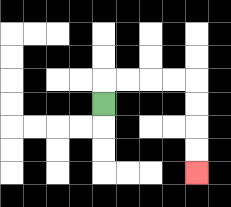{'start': '[4, 4]', 'end': '[8, 7]', 'path_directions': 'U,R,R,R,R,D,D,D,D', 'path_coordinates': '[[4, 4], [4, 3], [5, 3], [6, 3], [7, 3], [8, 3], [8, 4], [8, 5], [8, 6], [8, 7]]'}